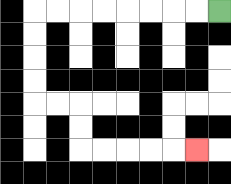{'start': '[9, 0]', 'end': '[8, 6]', 'path_directions': 'L,L,L,L,L,L,L,L,D,D,D,D,R,R,D,D,R,R,R,R,R', 'path_coordinates': '[[9, 0], [8, 0], [7, 0], [6, 0], [5, 0], [4, 0], [3, 0], [2, 0], [1, 0], [1, 1], [1, 2], [1, 3], [1, 4], [2, 4], [3, 4], [3, 5], [3, 6], [4, 6], [5, 6], [6, 6], [7, 6], [8, 6]]'}